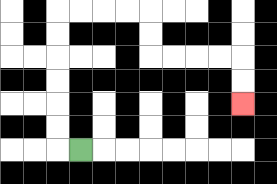{'start': '[3, 6]', 'end': '[10, 4]', 'path_directions': 'L,U,U,U,U,U,U,R,R,R,R,D,D,R,R,R,R,D,D', 'path_coordinates': '[[3, 6], [2, 6], [2, 5], [2, 4], [2, 3], [2, 2], [2, 1], [2, 0], [3, 0], [4, 0], [5, 0], [6, 0], [6, 1], [6, 2], [7, 2], [8, 2], [9, 2], [10, 2], [10, 3], [10, 4]]'}